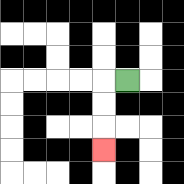{'start': '[5, 3]', 'end': '[4, 6]', 'path_directions': 'L,D,D,D', 'path_coordinates': '[[5, 3], [4, 3], [4, 4], [4, 5], [4, 6]]'}